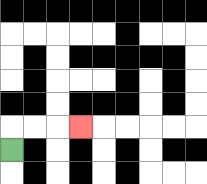{'start': '[0, 6]', 'end': '[3, 5]', 'path_directions': 'U,R,R,R', 'path_coordinates': '[[0, 6], [0, 5], [1, 5], [2, 5], [3, 5]]'}